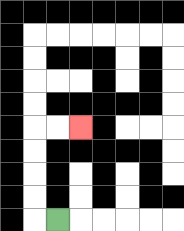{'start': '[2, 9]', 'end': '[3, 5]', 'path_directions': 'L,U,U,U,U,R,R', 'path_coordinates': '[[2, 9], [1, 9], [1, 8], [1, 7], [1, 6], [1, 5], [2, 5], [3, 5]]'}